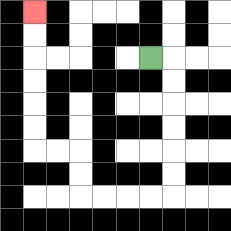{'start': '[6, 2]', 'end': '[1, 0]', 'path_directions': 'R,D,D,D,D,D,D,L,L,L,L,U,U,L,L,U,U,U,U,U,U', 'path_coordinates': '[[6, 2], [7, 2], [7, 3], [7, 4], [7, 5], [7, 6], [7, 7], [7, 8], [6, 8], [5, 8], [4, 8], [3, 8], [3, 7], [3, 6], [2, 6], [1, 6], [1, 5], [1, 4], [1, 3], [1, 2], [1, 1], [1, 0]]'}